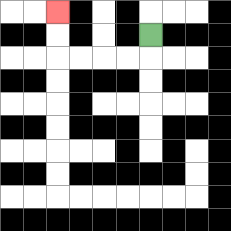{'start': '[6, 1]', 'end': '[2, 0]', 'path_directions': 'D,L,L,L,L,U,U', 'path_coordinates': '[[6, 1], [6, 2], [5, 2], [4, 2], [3, 2], [2, 2], [2, 1], [2, 0]]'}